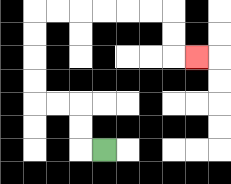{'start': '[4, 6]', 'end': '[8, 2]', 'path_directions': 'L,U,U,L,L,U,U,U,U,R,R,R,R,R,R,D,D,R', 'path_coordinates': '[[4, 6], [3, 6], [3, 5], [3, 4], [2, 4], [1, 4], [1, 3], [1, 2], [1, 1], [1, 0], [2, 0], [3, 0], [4, 0], [5, 0], [6, 0], [7, 0], [7, 1], [7, 2], [8, 2]]'}